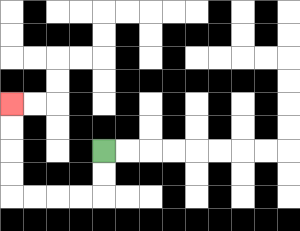{'start': '[4, 6]', 'end': '[0, 4]', 'path_directions': 'D,D,L,L,L,L,U,U,U,U', 'path_coordinates': '[[4, 6], [4, 7], [4, 8], [3, 8], [2, 8], [1, 8], [0, 8], [0, 7], [0, 6], [0, 5], [0, 4]]'}